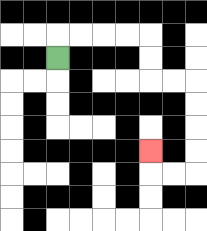{'start': '[2, 2]', 'end': '[6, 6]', 'path_directions': 'U,R,R,R,R,D,D,R,R,D,D,D,D,L,L,U', 'path_coordinates': '[[2, 2], [2, 1], [3, 1], [4, 1], [5, 1], [6, 1], [6, 2], [6, 3], [7, 3], [8, 3], [8, 4], [8, 5], [8, 6], [8, 7], [7, 7], [6, 7], [6, 6]]'}